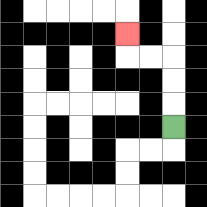{'start': '[7, 5]', 'end': '[5, 1]', 'path_directions': 'U,U,U,L,L,U', 'path_coordinates': '[[7, 5], [7, 4], [7, 3], [7, 2], [6, 2], [5, 2], [5, 1]]'}